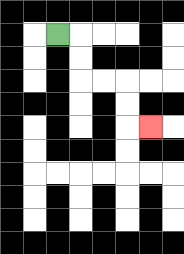{'start': '[2, 1]', 'end': '[6, 5]', 'path_directions': 'R,D,D,R,R,D,D,R', 'path_coordinates': '[[2, 1], [3, 1], [3, 2], [3, 3], [4, 3], [5, 3], [5, 4], [5, 5], [6, 5]]'}